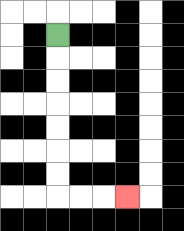{'start': '[2, 1]', 'end': '[5, 8]', 'path_directions': 'D,D,D,D,D,D,D,R,R,R', 'path_coordinates': '[[2, 1], [2, 2], [2, 3], [2, 4], [2, 5], [2, 6], [2, 7], [2, 8], [3, 8], [4, 8], [5, 8]]'}